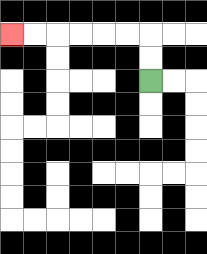{'start': '[6, 3]', 'end': '[0, 1]', 'path_directions': 'U,U,L,L,L,L,L,L', 'path_coordinates': '[[6, 3], [6, 2], [6, 1], [5, 1], [4, 1], [3, 1], [2, 1], [1, 1], [0, 1]]'}